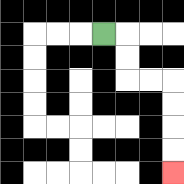{'start': '[4, 1]', 'end': '[7, 7]', 'path_directions': 'R,D,D,R,R,D,D,D,D', 'path_coordinates': '[[4, 1], [5, 1], [5, 2], [5, 3], [6, 3], [7, 3], [7, 4], [7, 5], [7, 6], [7, 7]]'}